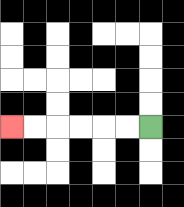{'start': '[6, 5]', 'end': '[0, 5]', 'path_directions': 'L,L,L,L,L,L', 'path_coordinates': '[[6, 5], [5, 5], [4, 5], [3, 5], [2, 5], [1, 5], [0, 5]]'}